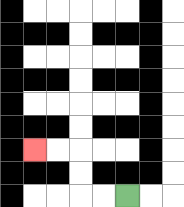{'start': '[5, 8]', 'end': '[1, 6]', 'path_directions': 'L,L,U,U,L,L', 'path_coordinates': '[[5, 8], [4, 8], [3, 8], [3, 7], [3, 6], [2, 6], [1, 6]]'}